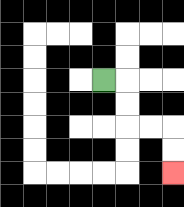{'start': '[4, 3]', 'end': '[7, 7]', 'path_directions': 'R,D,D,R,R,D,D', 'path_coordinates': '[[4, 3], [5, 3], [5, 4], [5, 5], [6, 5], [7, 5], [7, 6], [7, 7]]'}